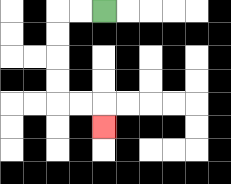{'start': '[4, 0]', 'end': '[4, 5]', 'path_directions': 'L,L,D,D,D,D,R,R,D', 'path_coordinates': '[[4, 0], [3, 0], [2, 0], [2, 1], [2, 2], [2, 3], [2, 4], [3, 4], [4, 4], [4, 5]]'}